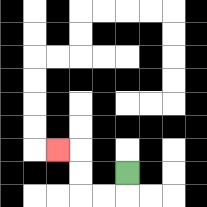{'start': '[5, 7]', 'end': '[2, 6]', 'path_directions': 'D,L,L,U,U,L', 'path_coordinates': '[[5, 7], [5, 8], [4, 8], [3, 8], [3, 7], [3, 6], [2, 6]]'}